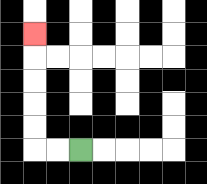{'start': '[3, 6]', 'end': '[1, 1]', 'path_directions': 'L,L,U,U,U,U,U', 'path_coordinates': '[[3, 6], [2, 6], [1, 6], [1, 5], [1, 4], [1, 3], [1, 2], [1, 1]]'}